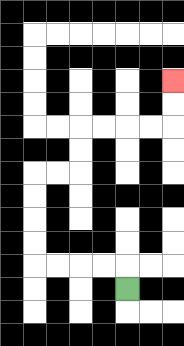{'start': '[5, 12]', 'end': '[7, 3]', 'path_directions': 'U,L,L,L,L,U,U,U,U,R,R,U,U,R,R,R,R,U,U', 'path_coordinates': '[[5, 12], [5, 11], [4, 11], [3, 11], [2, 11], [1, 11], [1, 10], [1, 9], [1, 8], [1, 7], [2, 7], [3, 7], [3, 6], [3, 5], [4, 5], [5, 5], [6, 5], [7, 5], [7, 4], [7, 3]]'}